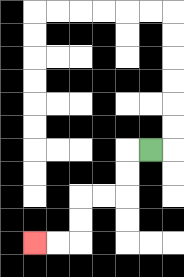{'start': '[6, 6]', 'end': '[1, 10]', 'path_directions': 'L,D,D,L,L,D,D,L,L', 'path_coordinates': '[[6, 6], [5, 6], [5, 7], [5, 8], [4, 8], [3, 8], [3, 9], [3, 10], [2, 10], [1, 10]]'}